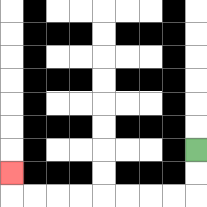{'start': '[8, 6]', 'end': '[0, 7]', 'path_directions': 'D,D,L,L,L,L,L,L,L,L,U', 'path_coordinates': '[[8, 6], [8, 7], [8, 8], [7, 8], [6, 8], [5, 8], [4, 8], [3, 8], [2, 8], [1, 8], [0, 8], [0, 7]]'}